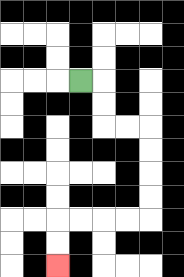{'start': '[3, 3]', 'end': '[2, 11]', 'path_directions': 'R,D,D,R,R,D,D,D,D,L,L,L,L,D,D', 'path_coordinates': '[[3, 3], [4, 3], [4, 4], [4, 5], [5, 5], [6, 5], [6, 6], [6, 7], [6, 8], [6, 9], [5, 9], [4, 9], [3, 9], [2, 9], [2, 10], [2, 11]]'}